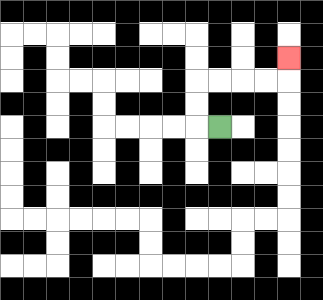{'start': '[9, 5]', 'end': '[12, 2]', 'path_directions': 'L,U,U,R,R,R,R,U', 'path_coordinates': '[[9, 5], [8, 5], [8, 4], [8, 3], [9, 3], [10, 3], [11, 3], [12, 3], [12, 2]]'}